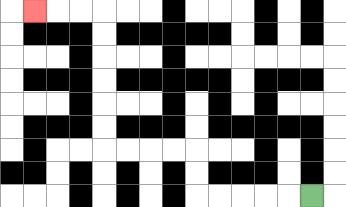{'start': '[13, 8]', 'end': '[1, 0]', 'path_directions': 'L,L,L,L,L,U,U,L,L,L,L,U,U,U,U,U,U,L,L,L', 'path_coordinates': '[[13, 8], [12, 8], [11, 8], [10, 8], [9, 8], [8, 8], [8, 7], [8, 6], [7, 6], [6, 6], [5, 6], [4, 6], [4, 5], [4, 4], [4, 3], [4, 2], [4, 1], [4, 0], [3, 0], [2, 0], [1, 0]]'}